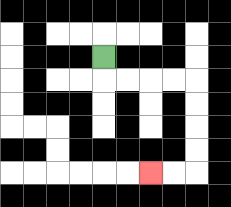{'start': '[4, 2]', 'end': '[6, 7]', 'path_directions': 'D,R,R,R,R,D,D,D,D,L,L', 'path_coordinates': '[[4, 2], [4, 3], [5, 3], [6, 3], [7, 3], [8, 3], [8, 4], [8, 5], [8, 6], [8, 7], [7, 7], [6, 7]]'}